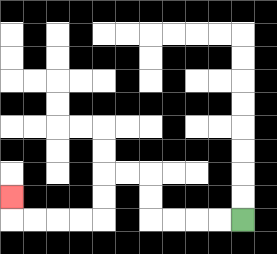{'start': '[10, 9]', 'end': '[0, 8]', 'path_directions': 'L,L,L,L,U,U,L,L,D,D,L,L,L,L,U', 'path_coordinates': '[[10, 9], [9, 9], [8, 9], [7, 9], [6, 9], [6, 8], [6, 7], [5, 7], [4, 7], [4, 8], [4, 9], [3, 9], [2, 9], [1, 9], [0, 9], [0, 8]]'}